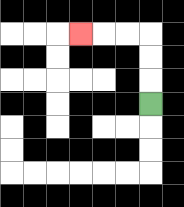{'start': '[6, 4]', 'end': '[3, 1]', 'path_directions': 'U,U,U,L,L,L', 'path_coordinates': '[[6, 4], [6, 3], [6, 2], [6, 1], [5, 1], [4, 1], [3, 1]]'}